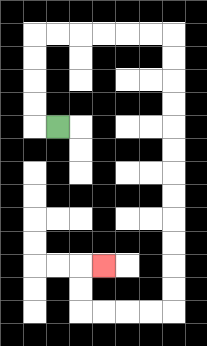{'start': '[2, 5]', 'end': '[4, 11]', 'path_directions': 'L,U,U,U,U,R,R,R,R,R,R,D,D,D,D,D,D,D,D,D,D,D,D,L,L,L,L,U,U,R', 'path_coordinates': '[[2, 5], [1, 5], [1, 4], [1, 3], [1, 2], [1, 1], [2, 1], [3, 1], [4, 1], [5, 1], [6, 1], [7, 1], [7, 2], [7, 3], [7, 4], [7, 5], [7, 6], [7, 7], [7, 8], [7, 9], [7, 10], [7, 11], [7, 12], [7, 13], [6, 13], [5, 13], [4, 13], [3, 13], [3, 12], [3, 11], [4, 11]]'}